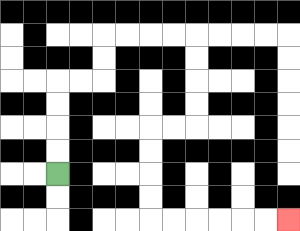{'start': '[2, 7]', 'end': '[12, 9]', 'path_directions': 'U,U,U,U,R,R,U,U,R,R,R,R,D,D,D,D,L,L,D,D,D,D,R,R,R,R,R,R', 'path_coordinates': '[[2, 7], [2, 6], [2, 5], [2, 4], [2, 3], [3, 3], [4, 3], [4, 2], [4, 1], [5, 1], [6, 1], [7, 1], [8, 1], [8, 2], [8, 3], [8, 4], [8, 5], [7, 5], [6, 5], [6, 6], [6, 7], [6, 8], [6, 9], [7, 9], [8, 9], [9, 9], [10, 9], [11, 9], [12, 9]]'}